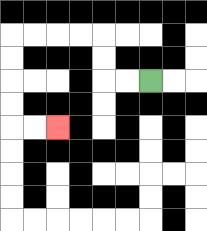{'start': '[6, 3]', 'end': '[2, 5]', 'path_directions': 'L,L,U,U,L,L,L,L,D,D,D,D,R,R', 'path_coordinates': '[[6, 3], [5, 3], [4, 3], [4, 2], [4, 1], [3, 1], [2, 1], [1, 1], [0, 1], [0, 2], [0, 3], [0, 4], [0, 5], [1, 5], [2, 5]]'}